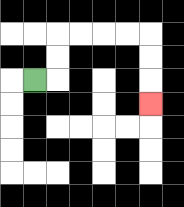{'start': '[1, 3]', 'end': '[6, 4]', 'path_directions': 'R,U,U,R,R,R,R,D,D,D', 'path_coordinates': '[[1, 3], [2, 3], [2, 2], [2, 1], [3, 1], [4, 1], [5, 1], [6, 1], [6, 2], [6, 3], [6, 4]]'}